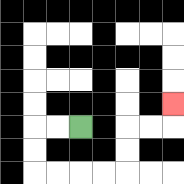{'start': '[3, 5]', 'end': '[7, 4]', 'path_directions': 'L,L,D,D,R,R,R,R,U,U,R,R,U', 'path_coordinates': '[[3, 5], [2, 5], [1, 5], [1, 6], [1, 7], [2, 7], [3, 7], [4, 7], [5, 7], [5, 6], [5, 5], [6, 5], [7, 5], [7, 4]]'}